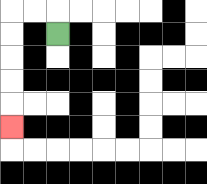{'start': '[2, 1]', 'end': '[0, 5]', 'path_directions': 'U,L,L,D,D,D,D,D', 'path_coordinates': '[[2, 1], [2, 0], [1, 0], [0, 0], [0, 1], [0, 2], [0, 3], [0, 4], [0, 5]]'}